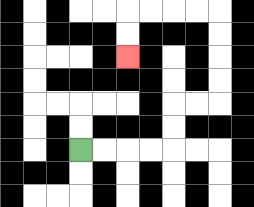{'start': '[3, 6]', 'end': '[5, 2]', 'path_directions': 'R,R,R,R,U,U,R,R,U,U,U,U,L,L,L,L,D,D', 'path_coordinates': '[[3, 6], [4, 6], [5, 6], [6, 6], [7, 6], [7, 5], [7, 4], [8, 4], [9, 4], [9, 3], [9, 2], [9, 1], [9, 0], [8, 0], [7, 0], [6, 0], [5, 0], [5, 1], [5, 2]]'}